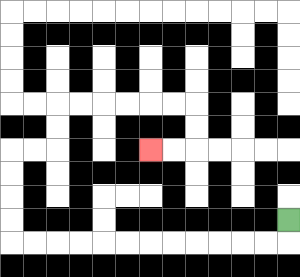{'start': '[12, 9]', 'end': '[6, 6]', 'path_directions': 'D,L,L,L,L,L,L,L,L,L,L,L,L,U,U,U,U,R,R,U,U,R,R,R,R,R,R,D,D,L,L', 'path_coordinates': '[[12, 9], [12, 10], [11, 10], [10, 10], [9, 10], [8, 10], [7, 10], [6, 10], [5, 10], [4, 10], [3, 10], [2, 10], [1, 10], [0, 10], [0, 9], [0, 8], [0, 7], [0, 6], [1, 6], [2, 6], [2, 5], [2, 4], [3, 4], [4, 4], [5, 4], [6, 4], [7, 4], [8, 4], [8, 5], [8, 6], [7, 6], [6, 6]]'}